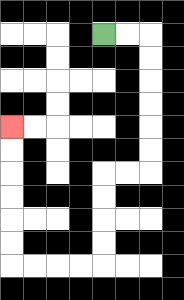{'start': '[4, 1]', 'end': '[0, 5]', 'path_directions': 'R,R,D,D,D,D,D,D,L,L,D,D,D,D,L,L,L,L,U,U,U,U,U,U', 'path_coordinates': '[[4, 1], [5, 1], [6, 1], [6, 2], [6, 3], [6, 4], [6, 5], [6, 6], [6, 7], [5, 7], [4, 7], [4, 8], [4, 9], [4, 10], [4, 11], [3, 11], [2, 11], [1, 11], [0, 11], [0, 10], [0, 9], [0, 8], [0, 7], [0, 6], [0, 5]]'}